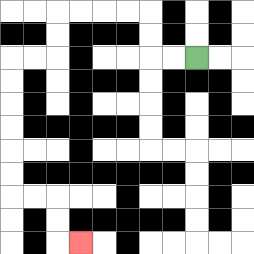{'start': '[8, 2]', 'end': '[3, 10]', 'path_directions': 'L,L,U,U,L,L,L,L,D,D,L,L,D,D,D,D,D,D,R,R,D,D,R', 'path_coordinates': '[[8, 2], [7, 2], [6, 2], [6, 1], [6, 0], [5, 0], [4, 0], [3, 0], [2, 0], [2, 1], [2, 2], [1, 2], [0, 2], [0, 3], [0, 4], [0, 5], [0, 6], [0, 7], [0, 8], [1, 8], [2, 8], [2, 9], [2, 10], [3, 10]]'}